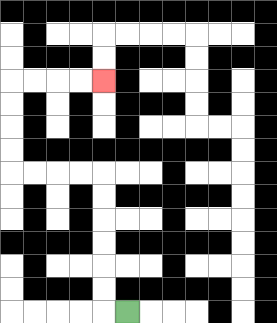{'start': '[5, 13]', 'end': '[4, 3]', 'path_directions': 'L,U,U,U,U,U,U,L,L,L,L,U,U,U,U,R,R,R,R', 'path_coordinates': '[[5, 13], [4, 13], [4, 12], [4, 11], [4, 10], [4, 9], [4, 8], [4, 7], [3, 7], [2, 7], [1, 7], [0, 7], [0, 6], [0, 5], [0, 4], [0, 3], [1, 3], [2, 3], [3, 3], [4, 3]]'}